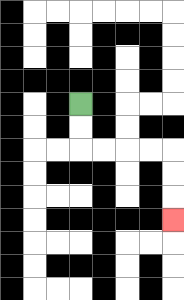{'start': '[3, 4]', 'end': '[7, 9]', 'path_directions': 'D,D,R,R,R,R,D,D,D', 'path_coordinates': '[[3, 4], [3, 5], [3, 6], [4, 6], [5, 6], [6, 6], [7, 6], [7, 7], [7, 8], [7, 9]]'}